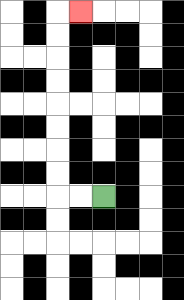{'start': '[4, 8]', 'end': '[3, 0]', 'path_directions': 'L,L,U,U,U,U,U,U,U,U,R', 'path_coordinates': '[[4, 8], [3, 8], [2, 8], [2, 7], [2, 6], [2, 5], [2, 4], [2, 3], [2, 2], [2, 1], [2, 0], [3, 0]]'}